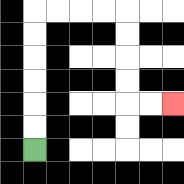{'start': '[1, 6]', 'end': '[7, 4]', 'path_directions': 'U,U,U,U,U,U,R,R,R,R,D,D,D,D,R,R', 'path_coordinates': '[[1, 6], [1, 5], [1, 4], [1, 3], [1, 2], [1, 1], [1, 0], [2, 0], [3, 0], [4, 0], [5, 0], [5, 1], [5, 2], [5, 3], [5, 4], [6, 4], [7, 4]]'}